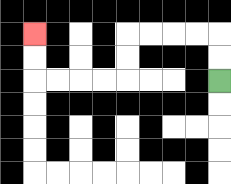{'start': '[9, 3]', 'end': '[1, 1]', 'path_directions': 'U,U,L,L,L,L,D,D,L,L,L,L,U,U', 'path_coordinates': '[[9, 3], [9, 2], [9, 1], [8, 1], [7, 1], [6, 1], [5, 1], [5, 2], [5, 3], [4, 3], [3, 3], [2, 3], [1, 3], [1, 2], [1, 1]]'}